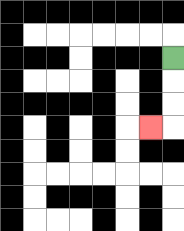{'start': '[7, 2]', 'end': '[6, 5]', 'path_directions': 'D,D,D,L', 'path_coordinates': '[[7, 2], [7, 3], [7, 4], [7, 5], [6, 5]]'}